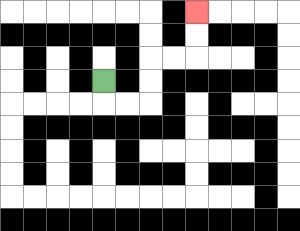{'start': '[4, 3]', 'end': '[8, 0]', 'path_directions': 'D,R,R,U,U,R,R,U,U', 'path_coordinates': '[[4, 3], [4, 4], [5, 4], [6, 4], [6, 3], [6, 2], [7, 2], [8, 2], [8, 1], [8, 0]]'}